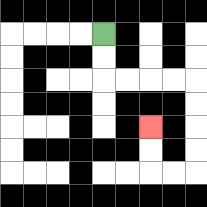{'start': '[4, 1]', 'end': '[6, 5]', 'path_directions': 'D,D,R,R,R,R,D,D,D,D,L,L,U,U', 'path_coordinates': '[[4, 1], [4, 2], [4, 3], [5, 3], [6, 3], [7, 3], [8, 3], [8, 4], [8, 5], [8, 6], [8, 7], [7, 7], [6, 7], [6, 6], [6, 5]]'}